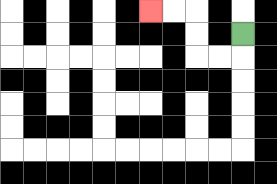{'start': '[10, 1]', 'end': '[6, 0]', 'path_directions': 'D,L,L,U,U,L,L', 'path_coordinates': '[[10, 1], [10, 2], [9, 2], [8, 2], [8, 1], [8, 0], [7, 0], [6, 0]]'}